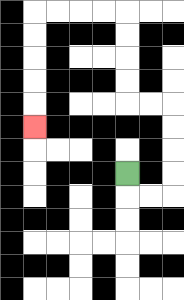{'start': '[5, 7]', 'end': '[1, 5]', 'path_directions': 'D,R,R,U,U,U,U,L,L,U,U,U,U,L,L,L,L,D,D,D,D,D', 'path_coordinates': '[[5, 7], [5, 8], [6, 8], [7, 8], [7, 7], [7, 6], [7, 5], [7, 4], [6, 4], [5, 4], [5, 3], [5, 2], [5, 1], [5, 0], [4, 0], [3, 0], [2, 0], [1, 0], [1, 1], [1, 2], [1, 3], [1, 4], [1, 5]]'}